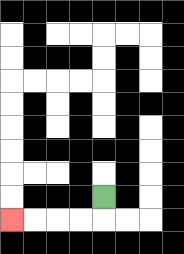{'start': '[4, 8]', 'end': '[0, 9]', 'path_directions': 'D,L,L,L,L', 'path_coordinates': '[[4, 8], [4, 9], [3, 9], [2, 9], [1, 9], [0, 9]]'}